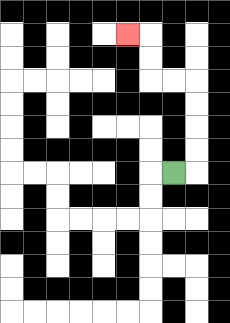{'start': '[7, 7]', 'end': '[5, 1]', 'path_directions': 'R,U,U,U,U,L,L,U,U,L', 'path_coordinates': '[[7, 7], [8, 7], [8, 6], [8, 5], [8, 4], [8, 3], [7, 3], [6, 3], [6, 2], [6, 1], [5, 1]]'}